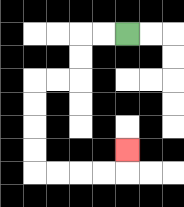{'start': '[5, 1]', 'end': '[5, 6]', 'path_directions': 'L,L,D,D,L,L,D,D,D,D,R,R,R,R,U', 'path_coordinates': '[[5, 1], [4, 1], [3, 1], [3, 2], [3, 3], [2, 3], [1, 3], [1, 4], [1, 5], [1, 6], [1, 7], [2, 7], [3, 7], [4, 7], [5, 7], [5, 6]]'}